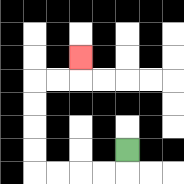{'start': '[5, 6]', 'end': '[3, 2]', 'path_directions': 'D,L,L,L,L,U,U,U,U,R,R,U', 'path_coordinates': '[[5, 6], [5, 7], [4, 7], [3, 7], [2, 7], [1, 7], [1, 6], [1, 5], [1, 4], [1, 3], [2, 3], [3, 3], [3, 2]]'}